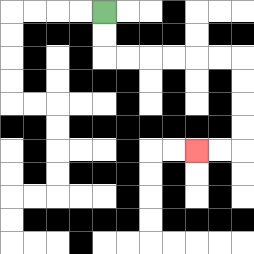{'start': '[4, 0]', 'end': '[8, 6]', 'path_directions': 'D,D,R,R,R,R,R,R,D,D,D,D,L,L', 'path_coordinates': '[[4, 0], [4, 1], [4, 2], [5, 2], [6, 2], [7, 2], [8, 2], [9, 2], [10, 2], [10, 3], [10, 4], [10, 5], [10, 6], [9, 6], [8, 6]]'}